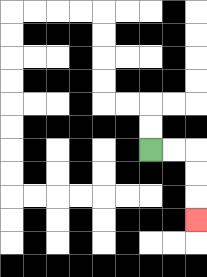{'start': '[6, 6]', 'end': '[8, 9]', 'path_directions': 'R,R,D,D,D', 'path_coordinates': '[[6, 6], [7, 6], [8, 6], [8, 7], [8, 8], [8, 9]]'}